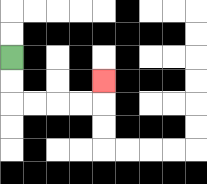{'start': '[0, 2]', 'end': '[4, 3]', 'path_directions': 'D,D,R,R,R,R,U', 'path_coordinates': '[[0, 2], [0, 3], [0, 4], [1, 4], [2, 4], [3, 4], [4, 4], [4, 3]]'}